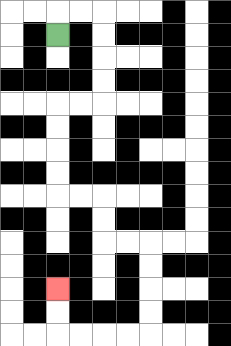{'start': '[2, 1]', 'end': '[2, 12]', 'path_directions': 'U,R,R,D,D,D,D,L,L,D,D,D,D,R,R,D,D,R,R,D,D,D,D,L,L,L,L,U,U', 'path_coordinates': '[[2, 1], [2, 0], [3, 0], [4, 0], [4, 1], [4, 2], [4, 3], [4, 4], [3, 4], [2, 4], [2, 5], [2, 6], [2, 7], [2, 8], [3, 8], [4, 8], [4, 9], [4, 10], [5, 10], [6, 10], [6, 11], [6, 12], [6, 13], [6, 14], [5, 14], [4, 14], [3, 14], [2, 14], [2, 13], [2, 12]]'}